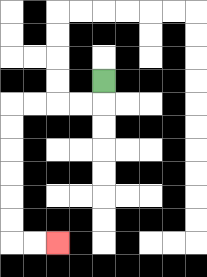{'start': '[4, 3]', 'end': '[2, 10]', 'path_directions': 'D,L,L,L,L,D,D,D,D,D,D,R,R', 'path_coordinates': '[[4, 3], [4, 4], [3, 4], [2, 4], [1, 4], [0, 4], [0, 5], [0, 6], [0, 7], [0, 8], [0, 9], [0, 10], [1, 10], [2, 10]]'}